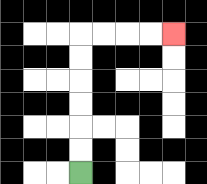{'start': '[3, 7]', 'end': '[7, 1]', 'path_directions': 'U,U,U,U,U,U,R,R,R,R', 'path_coordinates': '[[3, 7], [3, 6], [3, 5], [3, 4], [3, 3], [3, 2], [3, 1], [4, 1], [5, 1], [6, 1], [7, 1]]'}